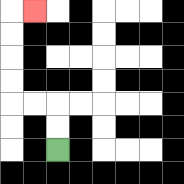{'start': '[2, 6]', 'end': '[1, 0]', 'path_directions': 'U,U,L,L,U,U,U,U,R', 'path_coordinates': '[[2, 6], [2, 5], [2, 4], [1, 4], [0, 4], [0, 3], [0, 2], [0, 1], [0, 0], [1, 0]]'}